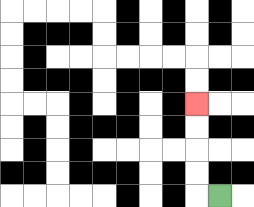{'start': '[9, 8]', 'end': '[8, 4]', 'path_directions': 'L,U,U,U,U', 'path_coordinates': '[[9, 8], [8, 8], [8, 7], [8, 6], [8, 5], [8, 4]]'}